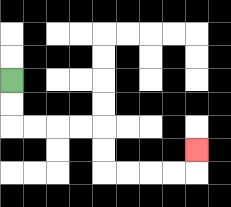{'start': '[0, 3]', 'end': '[8, 6]', 'path_directions': 'D,D,R,R,R,R,D,D,R,R,R,R,U', 'path_coordinates': '[[0, 3], [0, 4], [0, 5], [1, 5], [2, 5], [3, 5], [4, 5], [4, 6], [4, 7], [5, 7], [6, 7], [7, 7], [8, 7], [8, 6]]'}